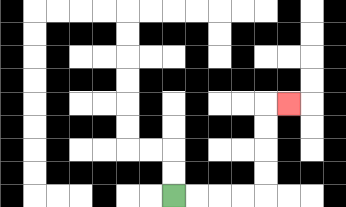{'start': '[7, 8]', 'end': '[12, 4]', 'path_directions': 'R,R,R,R,U,U,U,U,R', 'path_coordinates': '[[7, 8], [8, 8], [9, 8], [10, 8], [11, 8], [11, 7], [11, 6], [11, 5], [11, 4], [12, 4]]'}